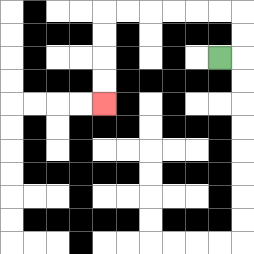{'start': '[9, 2]', 'end': '[4, 4]', 'path_directions': 'R,U,U,L,L,L,L,L,L,D,D,D,D', 'path_coordinates': '[[9, 2], [10, 2], [10, 1], [10, 0], [9, 0], [8, 0], [7, 0], [6, 0], [5, 0], [4, 0], [4, 1], [4, 2], [4, 3], [4, 4]]'}